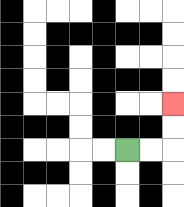{'start': '[5, 6]', 'end': '[7, 4]', 'path_directions': 'R,R,U,U', 'path_coordinates': '[[5, 6], [6, 6], [7, 6], [7, 5], [7, 4]]'}